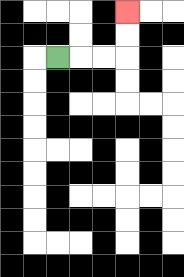{'start': '[2, 2]', 'end': '[5, 0]', 'path_directions': 'R,R,R,U,U', 'path_coordinates': '[[2, 2], [3, 2], [4, 2], [5, 2], [5, 1], [5, 0]]'}